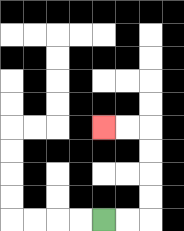{'start': '[4, 9]', 'end': '[4, 5]', 'path_directions': 'R,R,U,U,U,U,L,L', 'path_coordinates': '[[4, 9], [5, 9], [6, 9], [6, 8], [6, 7], [6, 6], [6, 5], [5, 5], [4, 5]]'}